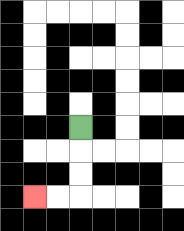{'start': '[3, 5]', 'end': '[1, 8]', 'path_directions': 'D,D,D,L,L', 'path_coordinates': '[[3, 5], [3, 6], [3, 7], [3, 8], [2, 8], [1, 8]]'}